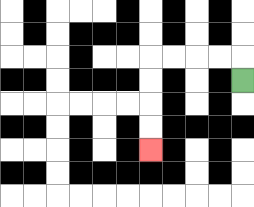{'start': '[10, 3]', 'end': '[6, 6]', 'path_directions': 'U,L,L,L,L,D,D,D,D', 'path_coordinates': '[[10, 3], [10, 2], [9, 2], [8, 2], [7, 2], [6, 2], [6, 3], [6, 4], [6, 5], [6, 6]]'}